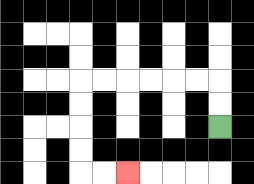{'start': '[9, 5]', 'end': '[5, 7]', 'path_directions': 'U,U,L,L,L,L,L,L,D,D,D,D,R,R', 'path_coordinates': '[[9, 5], [9, 4], [9, 3], [8, 3], [7, 3], [6, 3], [5, 3], [4, 3], [3, 3], [3, 4], [3, 5], [3, 6], [3, 7], [4, 7], [5, 7]]'}